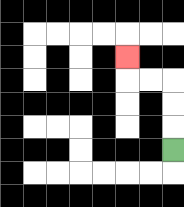{'start': '[7, 6]', 'end': '[5, 2]', 'path_directions': 'U,U,U,L,L,U', 'path_coordinates': '[[7, 6], [7, 5], [7, 4], [7, 3], [6, 3], [5, 3], [5, 2]]'}